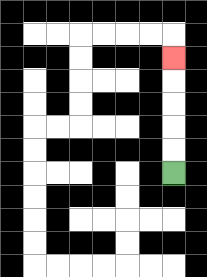{'start': '[7, 7]', 'end': '[7, 2]', 'path_directions': 'U,U,U,U,U', 'path_coordinates': '[[7, 7], [7, 6], [7, 5], [7, 4], [7, 3], [7, 2]]'}